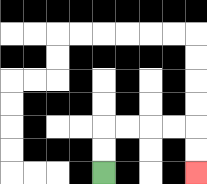{'start': '[4, 7]', 'end': '[8, 7]', 'path_directions': 'U,U,R,R,R,R,D,D', 'path_coordinates': '[[4, 7], [4, 6], [4, 5], [5, 5], [6, 5], [7, 5], [8, 5], [8, 6], [8, 7]]'}